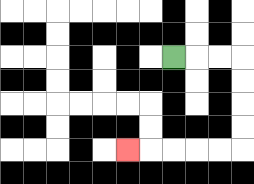{'start': '[7, 2]', 'end': '[5, 6]', 'path_directions': 'R,R,R,D,D,D,D,L,L,L,L,L', 'path_coordinates': '[[7, 2], [8, 2], [9, 2], [10, 2], [10, 3], [10, 4], [10, 5], [10, 6], [9, 6], [8, 6], [7, 6], [6, 6], [5, 6]]'}